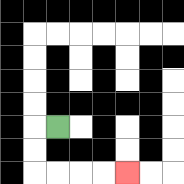{'start': '[2, 5]', 'end': '[5, 7]', 'path_directions': 'L,D,D,R,R,R,R', 'path_coordinates': '[[2, 5], [1, 5], [1, 6], [1, 7], [2, 7], [3, 7], [4, 7], [5, 7]]'}